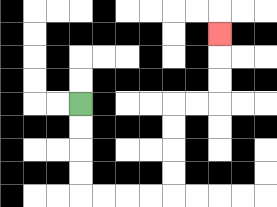{'start': '[3, 4]', 'end': '[9, 1]', 'path_directions': 'D,D,D,D,R,R,R,R,U,U,U,U,R,R,U,U,U', 'path_coordinates': '[[3, 4], [3, 5], [3, 6], [3, 7], [3, 8], [4, 8], [5, 8], [6, 8], [7, 8], [7, 7], [7, 6], [7, 5], [7, 4], [8, 4], [9, 4], [9, 3], [9, 2], [9, 1]]'}